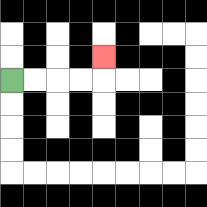{'start': '[0, 3]', 'end': '[4, 2]', 'path_directions': 'R,R,R,R,U', 'path_coordinates': '[[0, 3], [1, 3], [2, 3], [3, 3], [4, 3], [4, 2]]'}